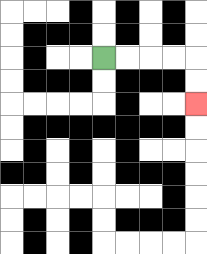{'start': '[4, 2]', 'end': '[8, 4]', 'path_directions': 'R,R,R,R,D,D', 'path_coordinates': '[[4, 2], [5, 2], [6, 2], [7, 2], [8, 2], [8, 3], [8, 4]]'}